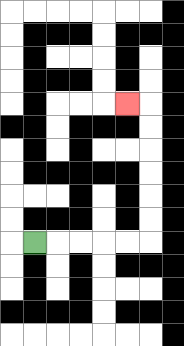{'start': '[1, 10]', 'end': '[5, 4]', 'path_directions': 'R,R,R,R,R,U,U,U,U,U,U,L', 'path_coordinates': '[[1, 10], [2, 10], [3, 10], [4, 10], [5, 10], [6, 10], [6, 9], [6, 8], [6, 7], [6, 6], [6, 5], [6, 4], [5, 4]]'}